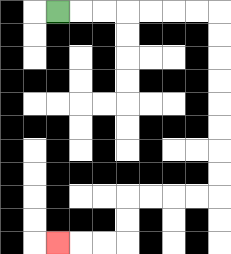{'start': '[2, 0]', 'end': '[2, 10]', 'path_directions': 'R,R,R,R,R,R,R,D,D,D,D,D,D,D,D,L,L,L,L,D,D,L,L,L', 'path_coordinates': '[[2, 0], [3, 0], [4, 0], [5, 0], [6, 0], [7, 0], [8, 0], [9, 0], [9, 1], [9, 2], [9, 3], [9, 4], [9, 5], [9, 6], [9, 7], [9, 8], [8, 8], [7, 8], [6, 8], [5, 8], [5, 9], [5, 10], [4, 10], [3, 10], [2, 10]]'}